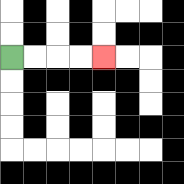{'start': '[0, 2]', 'end': '[4, 2]', 'path_directions': 'R,R,R,R', 'path_coordinates': '[[0, 2], [1, 2], [2, 2], [3, 2], [4, 2]]'}